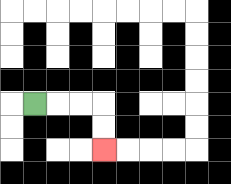{'start': '[1, 4]', 'end': '[4, 6]', 'path_directions': 'R,R,R,D,D', 'path_coordinates': '[[1, 4], [2, 4], [3, 4], [4, 4], [4, 5], [4, 6]]'}